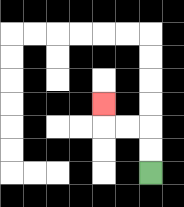{'start': '[6, 7]', 'end': '[4, 4]', 'path_directions': 'U,U,L,L,U', 'path_coordinates': '[[6, 7], [6, 6], [6, 5], [5, 5], [4, 5], [4, 4]]'}